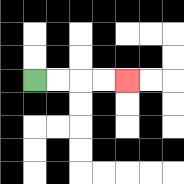{'start': '[1, 3]', 'end': '[5, 3]', 'path_directions': 'R,R,R,R', 'path_coordinates': '[[1, 3], [2, 3], [3, 3], [4, 3], [5, 3]]'}